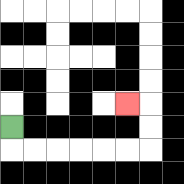{'start': '[0, 5]', 'end': '[5, 4]', 'path_directions': 'D,R,R,R,R,R,R,U,U,L', 'path_coordinates': '[[0, 5], [0, 6], [1, 6], [2, 6], [3, 6], [4, 6], [5, 6], [6, 6], [6, 5], [6, 4], [5, 4]]'}